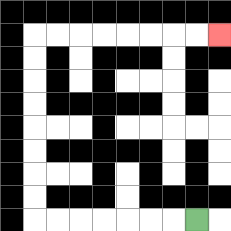{'start': '[8, 9]', 'end': '[9, 1]', 'path_directions': 'L,L,L,L,L,L,L,U,U,U,U,U,U,U,U,R,R,R,R,R,R,R,R', 'path_coordinates': '[[8, 9], [7, 9], [6, 9], [5, 9], [4, 9], [3, 9], [2, 9], [1, 9], [1, 8], [1, 7], [1, 6], [1, 5], [1, 4], [1, 3], [1, 2], [1, 1], [2, 1], [3, 1], [4, 1], [5, 1], [6, 1], [7, 1], [8, 1], [9, 1]]'}